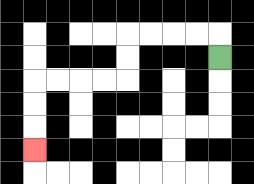{'start': '[9, 2]', 'end': '[1, 6]', 'path_directions': 'U,L,L,L,L,D,D,L,L,L,L,D,D,D', 'path_coordinates': '[[9, 2], [9, 1], [8, 1], [7, 1], [6, 1], [5, 1], [5, 2], [5, 3], [4, 3], [3, 3], [2, 3], [1, 3], [1, 4], [1, 5], [1, 6]]'}